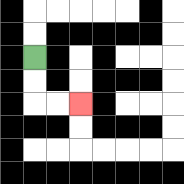{'start': '[1, 2]', 'end': '[3, 4]', 'path_directions': 'D,D,R,R', 'path_coordinates': '[[1, 2], [1, 3], [1, 4], [2, 4], [3, 4]]'}